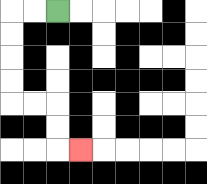{'start': '[2, 0]', 'end': '[3, 6]', 'path_directions': 'L,L,D,D,D,D,R,R,D,D,R', 'path_coordinates': '[[2, 0], [1, 0], [0, 0], [0, 1], [0, 2], [0, 3], [0, 4], [1, 4], [2, 4], [2, 5], [2, 6], [3, 6]]'}